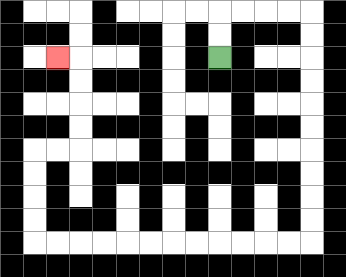{'start': '[9, 2]', 'end': '[2, 2]', 'path_directions': 'U,U,R,R,R,R,D,D,D,D,D,D,D,D,D,D,L,L,L,L,L,L,L,L,L,L,L,L,U,U,U,U,R,R,U,U,U,U,L', 'path_coordinates': '[[9, 2], [9, 1], [9, 0], [10, 0], [11, 0], [12, 0], [13, 0], [13, 1], [13, 2], [13, 3], [13, 4], [13, 5], [13, 6], [13, 7], [13, 8], [13, 9], [13, 10], [12, 10], [11, 10], [10, 10], [9, 10], [8, 10], [7, 10], [6, 10], [5, 10], [4, 10], [3, 10], [2, 10], [1, 10], [1, 9], [1, 8], [1, 7], [1, 6], [2, 6], [3, 6], [3, 5], [3, 4], [3, 3], [3, 2], [2, 2]]'}